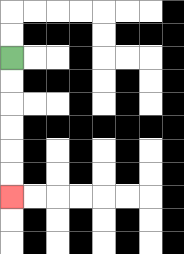{'start': '[0, 2]', 'end': '[0, 8]', 'path_directions': 'D,D,D,D,D,D', 'path_coordinates': '[[0, 2], [0, 3], [0, 4], [0, 5], [0, 6], [0, 7], [0, 8]]'}